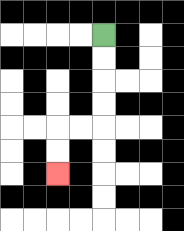{'start': '[4, 1]', 'end': '[2, 7]', 'path_directions': 'D,D,D,D,L,L,D,D', 'path_coordinates': '[[4, 1], [4, 2], [4, 3], [4, 4], [4, 5], [3, 5], [2, 5], [2, 6], [2, 7]]'}